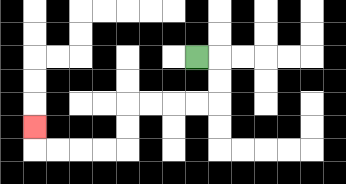{'start': '[8, 2]', 'end': '[1, 5]', 'path_directions': 'R,D,D,L,L,L,L,D,D,L,L,L,L,U', 'path_coordinates': '[[8, 2], [9, 2], [9, 3], [9, 4], [8, 4], [7, 4], [6, 4], [5, 4], [5, 5], [5, 6], [4, 6], [3, 6], [2, 6], [1, 6], [1, 5]]'}